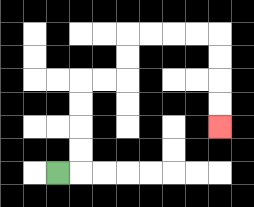{'start': '[2, 7]', 'end': '[9, 5]', 'path_directions': 'R,U,U,U,U,R,R,U,U,R,R,R,R,D,D,D,D', 'path_coordinates': '[[2, 7], [3, 7], [3, 6], [3, 5], [3, 4], [3, 3], [4, 3], [5, 3], [5, 2], [5, 1], [6, 1], [7, 1], [8, 1], [9, 1], [9, 2], [9, 3], [9, 4], [9, 5]]'}